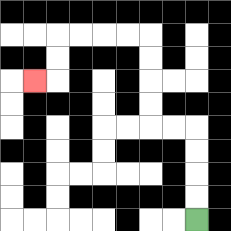{'start': '[8, 9]', 'end': '[1, 3]', 'path_directions': 'U,U,U,U,L,L,U,U,U,U,L,L,L,L,D,D,L', 'path_coordinates': '[[8, 9], [8, 8], [8, 7], [8, 6], [8, 5], [7, 5], [6, 5], [6, 4], [6, 3], [6, 2], [6, 1], [5, 1], [4, 1], [3, 1], [2, 1], [2, 2], [2, 3], [1, 3]]'}